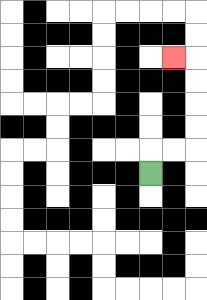{'start': '[6, 7]', 'end': '[7, 2]', 'path_directions': 'U,R,R,U,U,U,U,L', 'path_coordinates': '[[6, 7], [6, 6], [7, 6], [8, 6], [8, 5], [8, 4], [8, 3], [8, 2], [7, 2]]'}